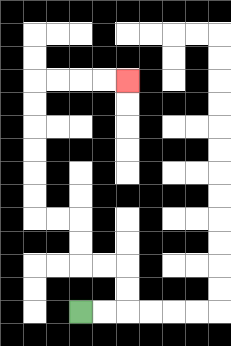{'start': '[3, 13]', 'end': '[5, 3]', 'path_directions': 'R,R,U,U,L,L,U,U,L,L,U,U,U,U,U,U,R,R,R,R', 'path_coordinates': '[[3, 13], [4, 13], [5, 13], [5, 12], [5, 11], [4, 11], [3, 11], [3, 10], [3, 9], [2, 9], [1, 9], [1, 8], [1, 7], [1, 6], [1, 5], [1, 4], [1, 3], [2, 3], [3, 3], [4, 3], [5, 3]]'}